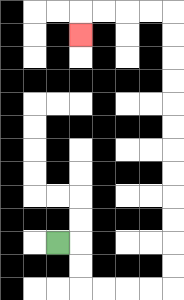{'start': '[2, 10]', 'end': '[3, 1]', 'path_directions': 'R,D,D,R,R,R,R,U,U,U,U,U,U,U,U,U,U,U,U,L,L,L,L,D', 'path_coordinates': '[[2, 10], [3, 10], [3, 11], [3, 12], [4, 12], [5, 12], [6, 12], [7, 12], [7, 11], [7, 10], [7, 9], [7, 8], [7, 7], [7, 6], [7, 5], [7, 4], [7, 3], [7, 2], [7, 1], [7, 0], [6, 0], [5, 0], [4, 0], [3, 0], [3, 1]]'}